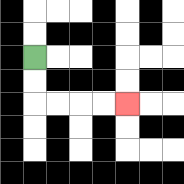{'start': '[1, 2]', 'end': '[5, 4]', 'path_directions': 'D,D,R,R,R,R', 'path_coordinates': '[[1, 2], [1, 3], [1, 4], [2, 4], [3, 4], [4, 4], [5, 4]]'}